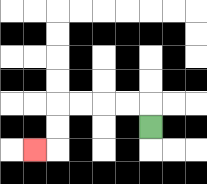{'start': '[6, 5]', 'end': '[1, 6]', 'path_directions': 'U,L,L,L,L,D,D,L', 'path_coordinates': '[[6, 5], [6, 4], [5, 4], [4, 4], [3, 4], [2, 4], [2, 5], [2, 6], [1, 6]]'}